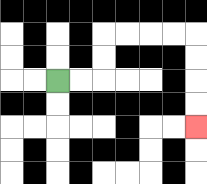{'start': '[2, 3]', 'end': '[8, 5]', 'path_directions': 'R,R,U,U,R,R,R,R,D,D,D,D', 'path_coordinates': '[[2, 3], [3, 3], [4, 3], [4, 2], [4, 1], [5, 1], [6, 1], [7, 1], [8, 1], [8, 2], [8, 3], [8, 4], [8, 5]]'}